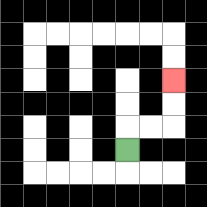{'start': '[5, 6]', 'end': '[7, 3]', 'path_directions': 'U,R,R,U,U', 'path_coordinates': '[[5, 6], [5, 5], [6, 5], [7, 5], [7, 4], [7, 3]]'}